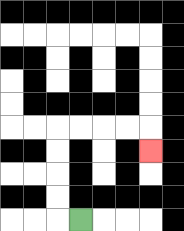{'start': '[3, 9]', 'end': '[6, 6]', 'path_directions': 'L,U,U,U,U,R,R,R,R,D', 'path_coordinates': '[[3, 9], [2, 9], [2, 8], [2, 7], [2, 6], [2, 5], [3, 5], [4, 5], [5, 5], [6, 5], [6, 6]]'}